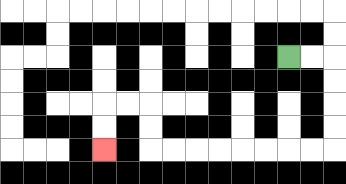{'start': '[12, 2]', 'end': '[4, 6]', 'path_directions': 'R,R,D,D,D,D,L,L,L,L,L,L,L,L,U,U,L,L,D,D', 'path_coordinates': '[[12, 2], [13, 2], [14, 2], [14, 3], [14, 4], [14, 5], [14, 6], [13, 6], [12, 6], [11, 6], [10, 6], [9, 6], [8, 6], [7, 6], [6, 6], [6, 5], [6, 4], [5, 4], [4, 4], [4, 5], [4, 6]]'}